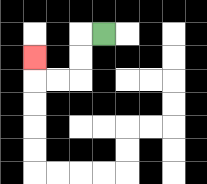{'start': '[4, 1]', 'end': '[1, 2]', 'path_directions': 'L,D,D,L,L,U', 'path_coordinates': '[[4, 1], [3, 1], [3, 2], [3, 3], [2, 3], [1, 3], [1, 2]]'}